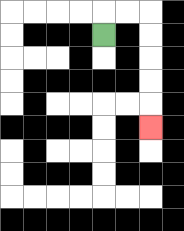{'start': '[4, 1]', 'end': '[6, 5]', 'path_directions': 'U,R,R,D,D,D,D,D', 'path_coordinates': '[[4, 1], [4, 0], [5, 0], [6, 0], [6, 1], [6, 2], [6, 3], [6, 4], [6, 5]]'}